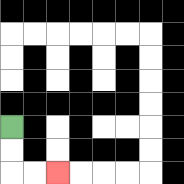{'start': '[0, 5]', 'end': '[2, 7]', 'path_directions': 'D,D,R,R', 'path_coordinates': '[[0, 5], [0, 6], [0, 7], [1, 7], [2, 7]]'}